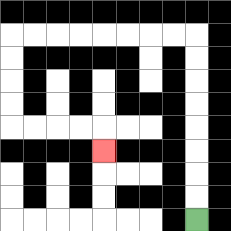{'start': '[8, 9]', 'end': '[4, 6]', 'path_directions': 'U,U,U,U,U,U,U,U,L,L,L,L,L,L,L,L,D,D,D,D,R,R,R,R,D', 'path_coordinates': '[[8, 9], [8, 8], [8, 7], [8, 6], [8, 5], [8, 4], [8, 3], [8, 2], [8, 1], [7, 1], [6, 1], [5, 1], [4, 1], [3, 1], [2, 1], [1, 1], [0, 1], [0, 2], [0, 3], [0, 4], [0, 5], [1, 5], [2, 5], [3, 5], [4, 5], [4, 6]]'}